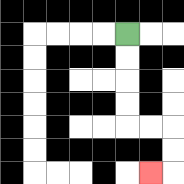{'start': '[5, 1]', 'end': '[6, 7]', 'path_directions': 'D,D,D,D,R,R,D,D,L', 'path_coordinates': '[[5, 1], [5, 2], [5, 3], [5, 4], [5, 5], [6, 5], [7, 5], [7, 6], [7, 7], [6, 7]]'}